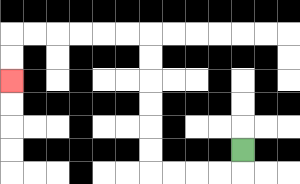{'start': '[10, 6]', 'end': '[0, 3]', 'path_directions': 'D,L,L,L,L,U,U,U,U,U,U,L,L,L,L,L,L,D,D', 'path_coordinates': '[[10, 6], [10, 7], [9, 7], [8, 7], [7, 7], [6, 7], [6, 6], [6, 5], [6, 4], [6, 3], [6, 2], [6, 1], [5, 1], [4, 1], [3, 1], [2, 1], [1, 1], [0, 1], [0, 2], [0, 3]]'}